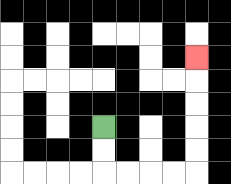{'start': '[4, 5]', 'end': '[8, 2]', 'path_directions': 'D,D,R,R,R,R,U,U,U,U,U', 'path_coordinates': '[[4, 5], [4, 6], [4, 7], [5, 7], [6, 7], [7, 7], [8, 7], [8, 6], [8, 5], [8, 4], [8, 3], [8, 2]]'}